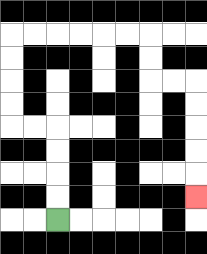{'start': '[2, 9]', 'end': '[8, 8]', 'path_directions': 'U,U,U,U,L,L,U,U,U,U,R,R,R,R,R,R,D,D,R,R,D,D,D,D,D', 'path_coordinates': '[[2, 9], [2, 8], [2, 7], [2, 6], [2, 5], [1, 5], [0, 5], [0, 4], [0, 3], [0, 2], [0, 1], [1, 1], [2, 1], [3, 1], [4, 1], [5, 1], [6, 1], [6, 2], [6, 3], [7, 3], [8, 3], [8, 4], [8, 5], [8, 6], [8, 7], [8, 8]]'}